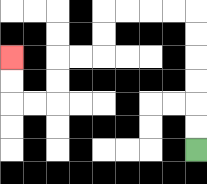{'start': '[8, 6]', 'end': '[0, 2]', 'path_directions': 'U,U,U,U,U,U,L,L,L,L,D,D,L,L,D,D,L,L,U,U', 'path_coordinates': '[[8, 6], [8, 5], [8, 4], [8, 3], [8, 2], [8, 1], [8, 0], [7, 0], [6, 0], [5, 0], [4, 0], [4, 1], [4, 2], [3, 2], [2, 2], [2, 3], [2, 4], [1, 4], [0, 4], [0, 3], [0, 2]]'}